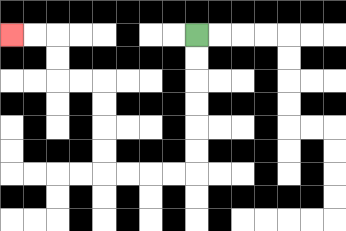{'start': '[8, 1]', 'end': '[0, 1]', 'path_directions': 'D,D,D,D,D,D,L,L,L,L,U,U,U,U,L,L,U,U,L,L', 'path_coordinates': '[[8, 1], [8, 2], [8, 3], [8, 4], [8, 5], [8, 6], [8, 7], [7, 7], [6, 7], [5, 7], [4, 7], [4, 6], [4, 5], [4, 4], [4, 3], [3, 3], [2, 3], [2, 2], [2, 1], [1, 1], [0, 1]]'}